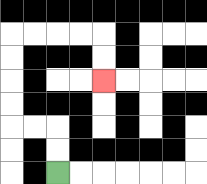{'start': '[2, 7]', 'end': '[4, 3]', 'path_directions': 'U,U,L,L,U,U,U,U,R,R,R,R,D,D', 'path_coordinates': '[[2, 7], [2, 6], [2, 5], [1, 5], [0, 5], [0, 4], [0, 3], [0, 2], [0, 1], [1, 1], [2, 1], [3, 1], [4, 1], [4, 2], [4, 3]]'}